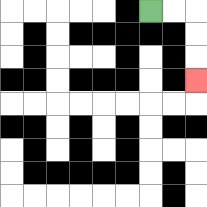{'start': '[6, 0]', 'end': '[8, 3]', 'path_directions': 'R,R,D,D,D', 'path_coordinates': '[[6, 0], [7, 0], [8, 0], [8, 1], [8, 2], [8, 3]]'}